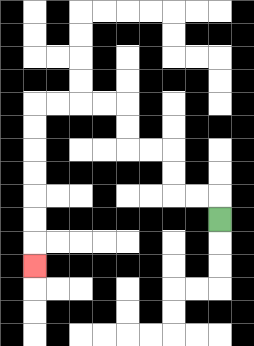{'start': '[9, 9]', 'end': '[1, 11]', 'path_directions': 'U,L,L,U,U,L,L,U,U,L,L,L,L,D,D,D,D,D,D,D', 'path_coordinates': '[[9, 9], [9, 8], [8, 8], [7, 8], [7, 7], [7, 6], [6, 6], [5, 6], [5, 5], [5, 4], [4, 4], [3, 4], [2, 4], [1, 4], [1, 5], [1, 6], [1, 7], [1, 8], [1, 9], [1, 10], [1, 11]]'}